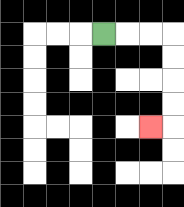{'start': '[4, 1]', 'end': '[6, 5]', 'path_directions': 'R,R,R,D,D,D,D,L', 'path_coordinates': '[[4, 1], [5, 1], [6, 1], [7, 1], [7, 2], [7, 3], [7, 4], [7, 5], [6, 5]]'}